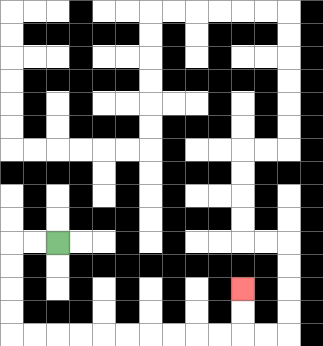{'start': '[2, 10]', 'end': '[10, 12]', 'path_directions': 'L,L,D,D,D,D,R,R,R,R,R,R,R,R,R,R,U,U', 'path_coordinates': '[[2, 10], [1, 10], [0, 10], [0, 11], [0, 12], [0, 13], [0, 14], [1, 14], [2, 14], [3, 14], [4, 14], [5, 14], [6, 14], [7, 14], [8, 14], [9, 14], [10, 14], [10, 13], [10, 12]]'}